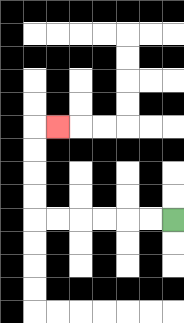{'start': '[7, 9]', 'end': '[2, 5]', 'path_directions': 'L,L,L,L,L,L,U,U,U,U,R', 'path_coordinates': '[[7, 9], [6, 9], [5, 9], [4, 9], [3, 9], [2, 9], [1, 9], [1, 8], [1, 7], [1, 6], [1, 5], [2, 5]]'}